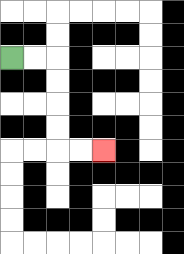{'start': '[0, 2]', 'end': '[4, 6]', 'path_directions': 'R,R,D,D,D,D,R,R', 'path_coordinates': '[[0, 2], [1, 2], [2, 2], [2, 3], [2, 4], [2, 5], [2, 6], [3, 6], [4, 6]]'}